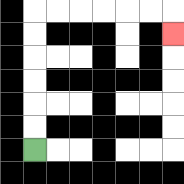{'start': '[1, 6]', 'end': '[7, 1]', 'path_directions': 'U,U,U,U,U,U,R,R,R,R,R,R,D', 'path_coordinates': '[[1, 6], [1, 5], [1, 4], [1, 3], [1, 2], [1, 1], [1, 0], [2, 0], [3, 0], [4, 0], [5, 0], [6, 0], [7, 0], [7, 1]]'}